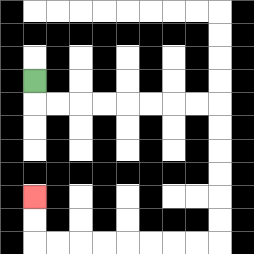{'start': '[1, 3]', 'end': '[1, 8]', 'path_directions': 'D,R,R,R,R,R,R,R,R,D,D,D,D,D,D,L,L,L,L,L,L,L,L,U,U', 'path_coordinates': '[[1, 3], [1, 4], [2, 4], [3, 4], [4, 4], [5, 4], [6, 4], [7, 4], [8, 4], [9, 4], [9, 5], [9, 6], [9, 7], [9, 8], [9, 9], [9, 10], [8, 10], [7, 10], [6, 10], [5, 10], [4, 10], [3, 10], [2, 10], [1, 10], [1, 9], [1, 8]]'}